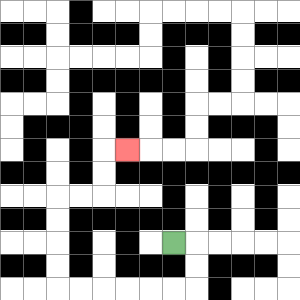{'start': '[7, 10]', 'end': '[5, 6]', 'path_directions': 'R,D,D,L,L,L,L,L,L,U,U,U,U,R,R,U,U,R', 'path_coordinates': '[[7, 10], [8, 10], [8, 11], [8, 12], [7, 12], [6, 12], [5, 12], [4, 12], [3, 12], [2, 12], [2, 11], [2, 10], [2, 9], [2, 8], [3, 8], [4, 8], [4, 7], [4, 6], [5, 6]]'}